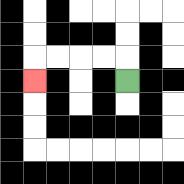{'start': '[5, 3]', 'end': '[1, 3]', 'path_directions': 'U,L,L,L,L,D', 'path_coordinates': '[[5, 3], [5, 2], [4, 2], [3, 2], [2, 2], [1, 2], [1, 3]]'}